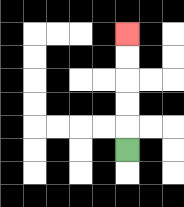{'start': '[5, 6]', 'end': '[5, 1]', 'path_directions': 'U,U,U,U,U', 'path_coordinates': '[[5, 6], [5, 5], [5, 4], [5, 3], [5, 2], [5, 1]]'}